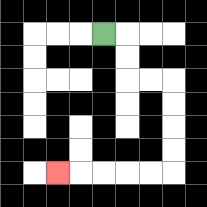{'start': '[4, 1]', 'end': '[2, 7]', 'path_directions': 'R,D,D,R,R,D,D,D,D,L,L,L,L,L', 'path_coordinates': '[[4, 1], [5, 1], [5, 2], [5, 3], [6, 3], [7, 3], [7, 4], [7, 5], [7, 6], [7, 7], [6, 7], [5, 7], [4, 7], [3, 7], [2, 7]]'}